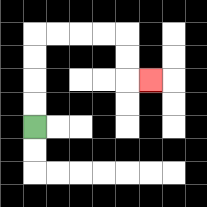{'start': '[1, 5]', 'end': '[6, 3]', 'path_directions': 'U,U,U,U,R,R,R,R,D,D,R', 'path_coordinates': '[[1, 5], [1, 4], [1, 3], [1, 2], [1, 1], [2, 1], [3, 1], [4, 1], [5, 1], [5, 2], [5, 3], [6, 3]]'}